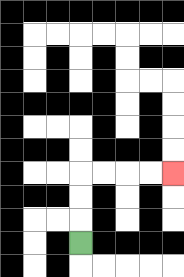{'start': '[3, 10]', 'end': '[7, 7]', 'path_directions': 'U,U,U,R,R,R,R', 'path_coordinates': '[[3, 10], [3, 9], [3, 8], [3, 7], [4, 7], [5, 7], [6, 7], [7, 7]]'}